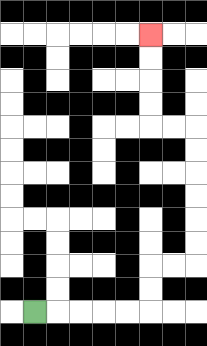{'start': '[1, 13]', 'end': '[6, 1]', 'path_directions': 'R,R,R,R,R,U,U,R,R,U,U,U,U,U,U,L,L,U,U,U,U', 'path_coordinates': '[[1, 13], [2, 13], [3, 13], [4, 13], [5, 13], [6, 13], [6, 12], [6, 11], [7, 11], [8, 11], [8, 10], [8, 9], [8, 8], [8, 7], [8, 6], [8, 5], [7, 5], [6, 5], [6, 4], [6, 3], [6, 2], [6, 1]]'}